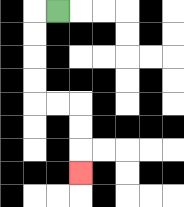{'start': '[2, 0]', 'end': '[3, 7]', 'path_directions': 'L,D,D,D,D,R,R,D,D,D', 'path_coordinates': '[[2, 0], [1, 0], [1, 1], [1, 2], [1, 3], [1, 4], [2, 4], [3, 4], [3, 5], [3, 6], [3, 7]]'}